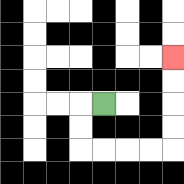{'start': '[4, 4]', 'end': '[7, 2]', 'path_directions': 'L,D,D,R,R,R,R,U,U,U,U', 'path_coordinates': '[[4, 4], [3, 4], [3, 5], [3, 6], [4, 6], [5, 6], [6, 6], [7, 6], [7, 5], [7, 4], [7, 3], [7, 2]]'}